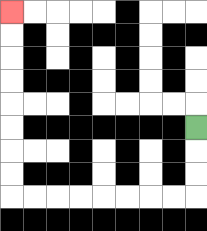{'start': '[8, 5]', 'end': '[0, 0]', 'path_directions': 'D,D,D,L,L,L,L,L,L,L,L,U,U,U,U,U,U,U,U', 'path_coordinates': '[[8, 5], [8, 6], [8, 7], [8, 8], [7, 8], [6, 8], [5, 8], [4, 8], [3, 8], [2, 8], [1, 8], [0, 8], [0, 7], [0, 6], [0, 5], [0, 4], [0, 3], [0, 2], [0, 1], [0, 0]]'}